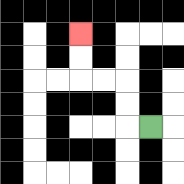{'start': '[6, 5]', 'end': '[3, 1]', 'path_directions': 'L,U,U,L,L,U,U', 'path_coordinates': '[[6, 5], [5, 5], [5, 4], [5, 3], [4, 3], [3, 3], [3, 2], [3, 1]]'}